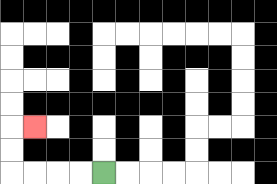{'start': '[4, 7]', 'end': '[1, 5]', 'path_directions': 'L,L,L,L,U,U,R', 'path_coordinates': '[[4, 7], [3, 7], [2, 7], [1, 7], [0, 7], [0, 6], [0, 5], [1, 5]]'}